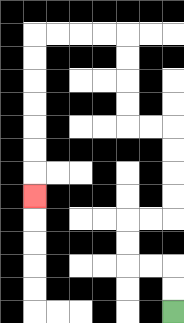{'start': '[7, 13]', 'end': '[1, 8]', 'path_directions': 'U,U,L,L,U,U,R,R,U,U,U,U,L,L,U,U,U,U,L,L,L,L,D,D,D,D,D,D,D', 'path_coordinates': '[[7, 13], [7, 12], [7, 11], [6, 11], [5, 11], [5, 10], [5, 9], [6, 9], [7, 9], [7, 8], [7, 7], [7, 6], [7, 5], [6, 5], [5, 5], [5, 4], [5, 3], [5, 2], [5, 1], [4, 1], [3, 1], [2, 1], [1, 1], [1, 2], [1, 3], [1, 4], [1, 5], [1, 6], [1, 7], [1, 8]]'}